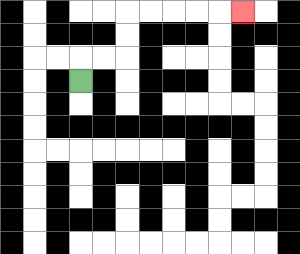{'start': '[3, 3]', 'end': '[10, 0]', 'path_directions': 'U,R,R,U,U,R,R,R,R,R', 'path_coordinates': '[[3, 3], [3, 2], [4, 2], [5, 2], [5, 1], [5, 0], [6, 0], [7, 0], [8, 0], [9, 0], [10, 0]]'}